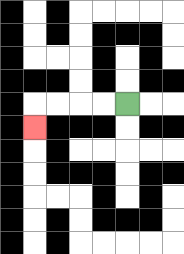{'start': '[5, 4]', 'end': '[1, 5]', 'path_directions': 'L,L,L,L,D', 'path_coordinates': '[[5, 4], [4, 4], [3, 4], [2, 4], [1, 4], [1, 5]]'}